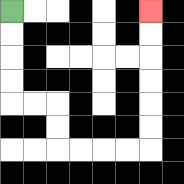{'start': '[0, 0]', 'end': '[6, 0]', 'path_directions': 'D,D,D,D,R,R,D,D,R,R,R,R,U,U,U,U,U,U', 'path_coordinates': '[[0, 0], [0, 1], [0, 2], [0, 3], [0, 4], [1, 4], [2, 4], [2, 5], [2, 6], [3, 6], [4, 6], [5, 6], [6, 6], [6, 5], [6, 4], [6, 3], [6, 2], [6, 1], [6, 0]]'}